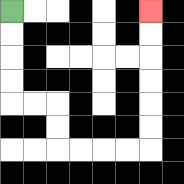{'start': '[0, 0]', 'end': '[6, 0]', 'path_directions': 'D,D,D,D,R,R,D,D,R,R,R,R,U,U,U,U,U,U', 'path_coordinates': '[[0, 0], [0, 1], [0, 2], [0, 3], [0, 4], [1, 4], [2, 4], [2, 5], [2, 6], [3, 6], [4, 6], [5, 6], [6, 6], [6, 5], [6, 4], [6, 3], [6, 2], [6, 1], [6, 0]]'}